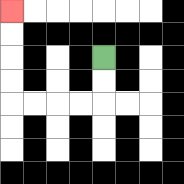{'start': '[4, 2]', 'end': '[0, 0]', 'path_directions': 'D,D,L,L,L,L,U,U,U,U', 'path_coordinates': '[[4, 2], [4, 3], [4, 4], [3, 4], [2, 4], [1, 4], [0, 4], [0, 3], [0, 2], [0, 1], [0, 0]]'}